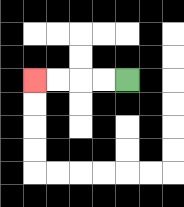{'start': '[5, 3]', 'end': '[1, 3]', 'path_directions': 'L,L,L,L', 'path_coordinates': '[[5, 3], [4, 3], [3, 3], [2, 3], [1, 3]]'}